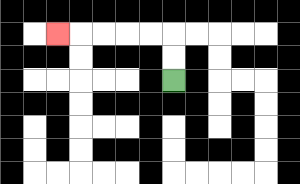{'start': '[7, 3]', 'end': '[2, 1]', 'path_directions': 'U,U,L,L,L,L,L', 'path_coordinates': '[[7, 3], [7, 2], [7, 1], [6, 1], [5, 1], [4, 1], [3, 1], [2, 1]]'}